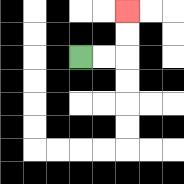{'start': '[3, 2]', 'end': '[5, 0]', 'path_directions': 'R,R,U,U', 'path_coordinates': '[[3, 2], [4, 2], [5, 2], [5, 1], [5, 0]]'}